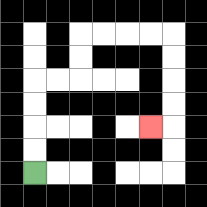{'start': '[1, 7]', 'end': '[6, 5]', 'path_directions': 'U,U,U,U,R,R,U,U,R,R,R,R,D,D,D,D,L', 'path_coordinates': '[[1, 7], [1, 6], [1, 5], [1, 4], [1, 3], [2, 3], [3, 3], [3, 2], [3, 1], [4, 1], [5, 1], [6, 1], [7, 1], [7, 2], [7, 3], [7, 4], [7, 5], [6, 5]]'}